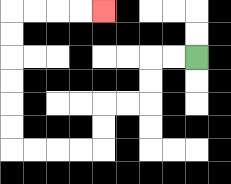{'start': '[8, 2]', 'end': '[4, 0]', 'path_directions': 'L,L,D,D,L,L,D,D,L,L,L,L,U,U,U,U,U,U,R,R,R,R', 'path_coordinates': '[[8, 2], [7, 2], [6, 2], [6, 3], [6, 4], [5, 4], [4, 4], [4, 5], [4, 6], [3, 6], [2, 6], [1, 6], [0, 6], [0, 5], [0, 4], [0, 3], [0, 2], [0, 1], [0, 0], [1, 0], [2, 0], [3, 0], [4, 0]]'}